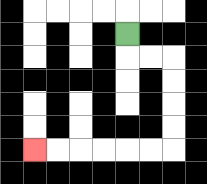{'start': '[5, 1]', 'end': '[1, 6]', 'path_directions': 'D,R,R,D,D,D,D,L,L,L,L,L,L', 'path_coordinates': '[[5, 1], [5, 2], [6, 2], [7, 2], [7, 3], [7, 4], [7, 5], [7, 6], [6, 6], [5, 6], [4, 6], [3, 6], [2, 6], [1, 6]]'}